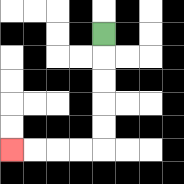{'start': '[4, 1]', 'end': '[0, 6]', 'path_directions': 'D,D,D,D,D,L,L,L,L', 'path_coordinates': '[[4, 1], [4, 2], [4, 3], [4, 4], [4, 5], [4, 6], [3, 6], [2, 6], [1, 6], [0, 6]]'}